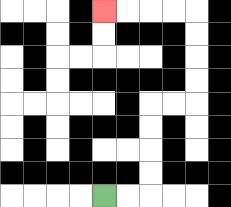{'start': '[4, 8]', 'end': '[4, 0]', 'path_directions': 'R,R,U,U,U,U,R,R,U,U,U,U,L,L,L,L', 'path_coordinates': '[[4, 8], [5, 8], [6, 8], [6, 7], [6, 6], [6, 5], [6, 4], [7, 4], [8, 4], [8, 3], [8, 2], [8, 1], [8, 0], [7, 0], [6, 0], [5, 0], [4, 0]]'}